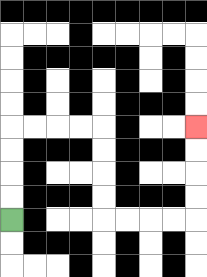{'start': '[0, 9]', 'end': '[8, 5]', 'path_directions': 'U,U,U,U,R,R,R,R,D,D,D,D,R,R,R,R,U,U,U,U', 'path_coordinates': '[[0, 9], [0, 8], [0, 7], [0, 6], [0, 5], [1, 5], [2, 5], [3, 5], [4, 5], [4, 6], [4, 7], [4, 8], [4, 9], [5, 9], [6, 9], [7, 9], [8, 9], [8, 8], [8, 7], [8, 6], [8, 5]]'}